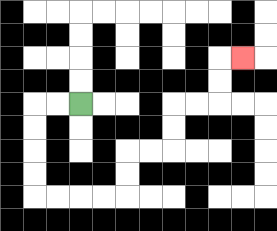{'start': '[3, 4]', 'end': '[10, 2]', 'path_directions': 'L,L,D,D,D,D,R,R,R,R,U,U,R,R,U,U,R,R,U,U,R', 'path_coordinates': '[[3, 4], [2, 4], [1, 4], [1, 5], [1, 6], [1, 7], [1, 8], [2, 8], [3, 8], [4, 8], [5, 8], [5, 7], [5, 6], [6, 6], [7, 6], [7, 5], [7, 4], [8, 4], [9, 4], [9, 3], [9, 2], [10, 2]]'}